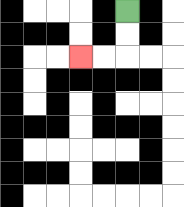{'start': '[5, 0]', 'end': '[3, 2]', 'path_directions': 'D,D,L,L', 'path_coordinates': '[[5, 0], [5, 1], [5, 2], [4, 2], [3, 2]]'}